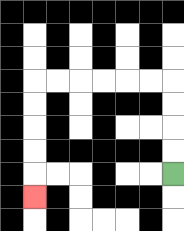{'start': '[7, 7]', 'end': '[1, 8]', 'path_directions': 'U,U,U,U,L,L,L,L,L,L,D,D,D,D,D', 'path_coordinates': '[[7, 7], [7, 6], [7, 5], [7, 4], [7, 3], [6, 3], [5, 3], [4, 3], [3, 3], [2, 3], [1, 3], [1, 4], [1, 5], [1, 6], [1, 7], [1, 8]]'}